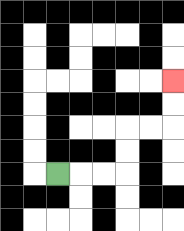{'start': '[2, 7]', 'end': '[7, 3]', 'path_directions': 'R,R,R,U,U,R,R,U,U', 'path_coordinates': '[[2, 7], [3, 7], [4, 7], [5, 7], [5, 6], [5, 5], [6, 5], [7, 5], [7, 4], [7, 3]]'}